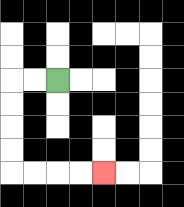{'start': '[2, 3]', 'end': '[4, 7]', 'path_directions': 'L,L,D,D,D,D,R,R,R,R', 'path_coordinates': '[[2, 3], [1, 3], [0, 3], [0, 4], [0, 5], [0, 6], [0, 7], [1, 7], [2, 7], [3, 7], [4, 7]]'}